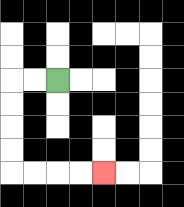{'start': '[2, 3]', 'end': '[4, 7]', 'path_directions': 'L,L,D,D,D,D,R,R,R,R', 'path_coordinates': '[[2, 3], [1, 3], [0, 3], [0, 4], [0, 5], [0, 6], [0, 7], [1, 7], [2, 7], [3, 7], [4, 7]]'}